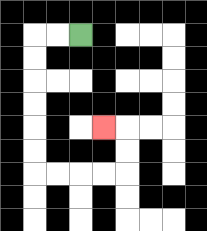{'start': '[3, 1]', 'end': '[4, 5]', 'path_directions': 'L,L,D,D,D,D,D,D,R,R,R,R,U,U,L', 'path_coordinates': '[[3, 1], [2, 1], [1, 1], [1, 2], [1, 3], [1, 4], [1, 5], [1, 6], [1, 7], [2, 7], [3, 7], [4, 7], [5, 7], [5, 6], [5, 5], [4, 5]]'}